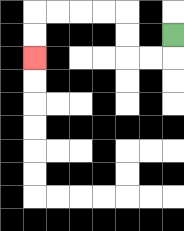{'start': '[7, 1]', 'end': '[1, 2]', 'path_directions': 'D,L,L,U,U,L,L,L,L,D,D', 'path_coordinates': '[[7, 1], [7, 2], [6, 2], [5, 2], [5, 1], [5, 0], [4, 0], [3, 0], [2, 0], [1, 0], [1, 1], [1, 2]]'}